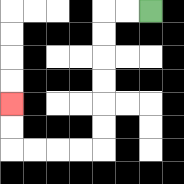{'start': '[6, 0]', 'end': '[0, 4]', 'path_directions': 'L,L,D,D,D,D,D,D,L,L,L,L,U,U', 'path_coordinates': '[[6, 0], [5, 0], [4, 0], [4, 1], [4, 2], [4, 3], [4, 4], [4, 5], [4, 6], [3, 6], [2, 6], [1, 6], [0, 6], [0, 5], [0, 4]]'}